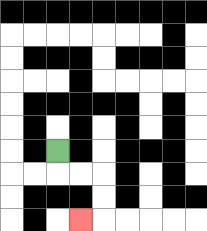{'start': '[2, 6]', 'end': '[3, 9]', 'path_directions': 'D,R,R,D,D,L', 'path_coordinates': '[[2, 6], [2, 7], [3, 7], [4, 7], [4, 8], [4, 9], [3, 9]]'}